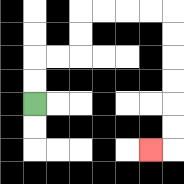{'start': '[1, 4]', 'end': '[6, 6]', 'path_directions': 'U,U,R,R,U,U,R,R,R,R,D,D,D,D,D,D,L', 'path_coordinates': '[[1, 4], [1, 3], [1, 2], [2, 2], [3, 2], [3, 1], [3, 0], [4, 0], [5, 0], [6, 0], [7, 0], [7, 1], [7, 2], [7, 3], [7, 4], [7, 5], [7, 6], [6, 6]]'}